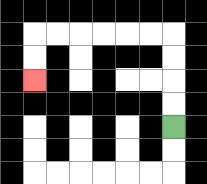{'start': '[7, 5]', 'end': '[1, 3]', 'path_directions': 'U,U,U,U,L,L,L,L,L,L,D,D', 'path_coordinates': '[[7, 5], [7, 4], [7, 3], [7, 2], [7, 1], [6, 1], [5, 1], [4, 1], [3, 1], [2, 1], [1, 1], [1, 2], [1, 3]]'}